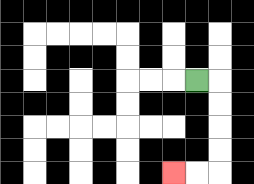{'start': '[8, 3]', 'end': '[7, 7]', 'path_directions': 'R,D,D,D,D,L,L', 'path_coordinates': '[[8, 3], [9, 3], [9, 4], [9, 5], [9, 6], [9, 7], [8, 7], [7, 7]]'}